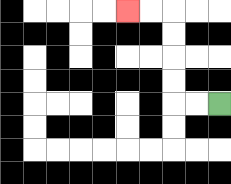{'start': '[9, 4]', 'end': '[5, 0]', 'path_directions': 'L,L,U,U,U,U,L,L', 'path_coordinates': '[[9, 4], [8, 4], [7, 4], [7, 3], [7, 2], [7, 1], [7, 0], [6, 0], [5, 0]]'}